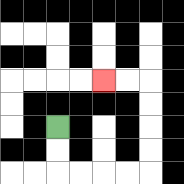{'start': '[2, 5]', 'end': '[4, 3]', 'path_directions': 'D,D,R,R,R,R,U,U,U,U,L,L', 'path_coordinates': '[[2, 5], [2, 6], [2, 7], [3, 7], [4, 7], [5, 7], [6, 7], [6, 6], [6, 5], [6, 4], [6, 3], [5, 3], [4, 3]]'}